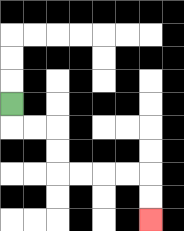{'start': '[0, 4]', 'end': '[6, 9]', 'path_directions': 'D,R,R,D,D,R,R,R,R,D,D', 'path_coordinates': '[[0, 4], [0, 5], [1, 5], [2, 5], [2, 6], [2, 7], [3, 7], [4, 7], [5, 7], [6, 7], [6, 8], [6, 9]]'}